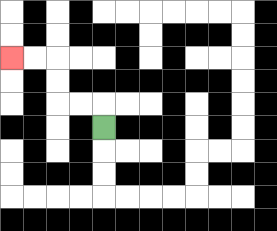{'start': '[4, 5]', 'end': '[0, 2]', 'path_directions': 'U,L,L,U,U,L,L', 'path_coordinates': '[[4, 5], [4, 4], [3, 4], [2, 4], [2, 3], [2, 2], [1, 2], [0, 2]]'}